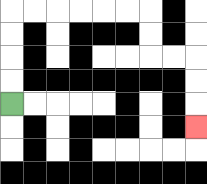{'start': '[0, 4]', 'end': '[8, 5]', 'path_directions': 'U,U,U,U,R,R,R,R,R,R,D,D,R,R,D,D,D', 'path_coordinates': '[[0, 4], [0, 3], [0, 2], [0, 1], [0, 0], [1, 0], [2, 0], [3, 0], [4, 0], [5, 0], [6, 0], [6, 1], [6, 2], [7, 2], [8, 2], [8, 3], [8, 4], [8, 5]]'}